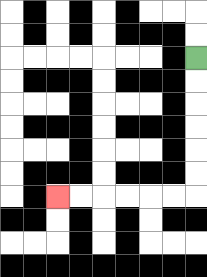{'start': '[8, 2]', 'end': '[2, 8]', 'path_directions': 'D,D,D,D,D,D,L,L,L,L,L,L', 'path_coordinates': '[[8, 2], [8, 3], [8, 4], [8, 5], [8, 6], [8, 7], [8, 8], [7, 8], [6, 8], [5, 8], [4, 8], [3, 8], [2, 8]]'}